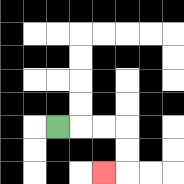{'start': '[2, 5]', 'end': '[4, 7]', 'path_directions': 'R,R,R,D,D,L', 'path_coordinates': '[[2, 5], [3, 5], [4, 5], [5, 5], [5, 6], [5, 7], [4, 7]]'}